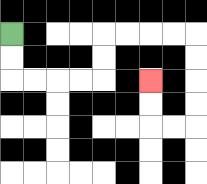{'start': '[0, 1]', 'end': '[6, 3]', 'path_directions': 'D,D,R,R,R,R,U,U,R,R,R,R,D,D,D,D,L,L,U,U', 'path_coordinates': '[[0, 1], [0, 2], [0, 3], [1, 3], [2, 3], [3, 3], [4, 3], [4, 2], [4, 1], [5, 1], [6, 1], [7, 1], [8, 1], [8, 2], [8, 3], [8, 4], [8, 5], [7, 5], [6, 5], [6, 4], [6, 3]]'}